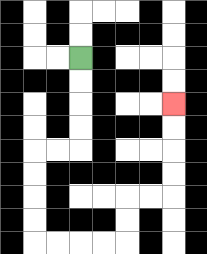{'start': '[3, 2]', 'end': '[7, 4]', 'path_directions': 'D,D,D,D,L,L,D,D,D,D,R,R,R,R,U,U,R,R,U,U,U,U', 'path_coordinates': '[[3, 2], [3, 3], [3, 4], [3, 5], [3, 6], [2, 6], [1, 6], [1, 7], [1, 8], [1, 9], [1, 10], [2, 10], [3, 10], [4, 10], [5, 10], [5, 9], [5, 8], [6, 8], [7, 8], [7, 7], [7, 6], [7, 5], [7, 4]]'}